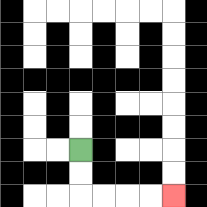{'start': '[3, 6]', 'end': '[7, 8]', 'path_directions': 'D,D,R,R,R,R', 'path_coordinates': '[[3, 6], [3, 7], [3, 8], [4, 8], [5, 8], [6, 8], [7, 8]]'}